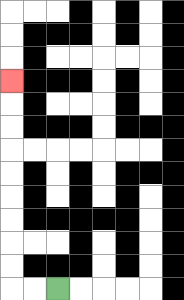{'start': '[2, 12]', 'end': '[0, 3]', 'path_directions': 'L,L,U,U,U,U,U,U,U,U,U', 'path_coordinates': '[[2, 12], [1, 12], [0, 12], [0, 11], [0, 10], [0, 9], [0, 8], [0, 7], [0, 6], [0, 5], [0, 4], [0, 3]]'}